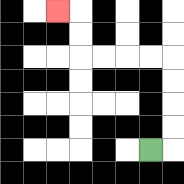{'start': '[6, 6]', 'end': '[2, 0]', 'path_directions': 'R,U,U,U,U,L,L,L,L,U,U,L', 'path_coordinates': '[[6, 6], [7, 6], [7, 5], [7, 4], [7, 3], [7, 2], [6, 2], [5, 2], [4, 2], [3, 2], [3, 1], [3, 0], [2, 0]]'}